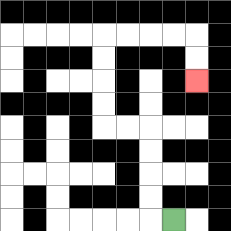{'start': '[7, 9]', 'end': '[8, 3]', 'path_directions': 'L,U,U,U,U,L,L,U,U,U,U,R,R,R,R,D,D', 'path_coordinates': '[[7, 9], [6, 9], [6, 8], [6, 7], [6, 6], [6, 5], [5, 5], [4, 5], [4, 4], [4, 3], [4, 2], [4, 1], [5, 1], [6, 1], [7, 1], [8, 1], [8, 2], [8, 3]]'}